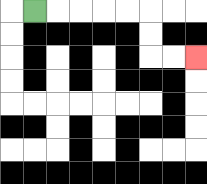{'start': '[1, 0]', 'end': '[8, 2]', 'path_directions': 'R,R,R,R,R,D,D,R,R', 'path_coordinates': '[[1, 0], [2, 0], [3, 0], [4, 0], [5, 0], [6, 0], [6, 1], [6, 2], [7, 2], [8, 2]]'}